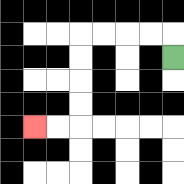{'start': '[7, 2]', 'end': '[1, 5]', 'path_directions': 'U,L,L,L,L,D,D,D,D,L,L', 'path_coordinates': '[[7, 2], [7, 1], [6, 1], [5, 1], [4, 1], [3, 1], [3, 2], [3, 3], [3, 4], [3, 5], [2, 5], [1, 5]]'}